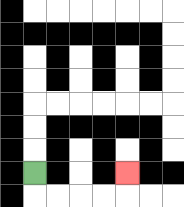{'start': '[1, 7]', 'end': '[5, 7]', 'path_directions': 'D,R,R,R,R,U', 'path_coordinates': '[[1, 7], [1, 8], [2, 8], [3, 8], [4, 8], [5, 8], [5, 7]]'}